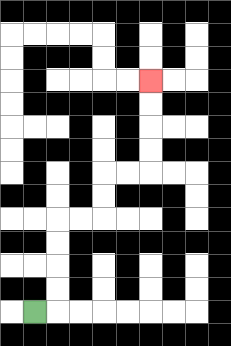{'start': '[1, 13]', 'end': '[6, 3]', 'path_directions': 'R,U,U,U,U,R,R,U,U,R,R,U,U,U,U', 'path_coordinates': '[[1, 13], [2, 13], [2, 12], [2, 11], [2, 10], [2, 9], [3, 9], [4, 9], [4, 8], [4, 7], [5, 7], [6, 7], [6, 6], [6, 5], [6, 4], [6, 3]]'}